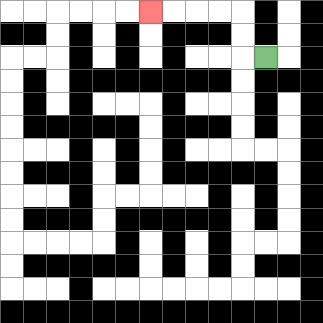{'start': '[11, 2]', 'end': '[6, 0]', 'path_directions': 'L,U,U,L,L,L,L', 'path_coordinates': '[[11, 2], [10, 2], [10, 1], [10, 0], [9, 0], [8, 0], [7, 0], [6, 0]]'}